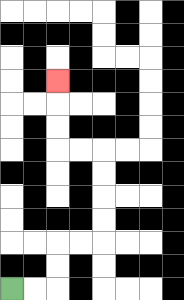{'start': '[0, 12]', 'end': '[2, 3]', 'path_directions': 'R,R,U,U,R,R,U,U,U,U,L,L,U,U,U', 'path_coordinates': '[[0, 12], [1, 12], [2, 12], [2, 11], [2, 10], [3, 10], [4, 10], [4, 9], [4, 8], [4, 7], [4, 6], [3, 6], [2, 6], [2, 5], [2, 4], [2, 3]]'}